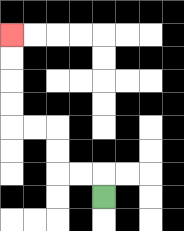{'start': '[4, 8]', 'end': '[0, 1]', 'path_directions': 'U,L,L,U,U,L,L,U,U,U,U', 'path_coordinates': '[[4, 8], [4, 7], [3, 7], [2, 7], [2, 6], [2, 5], [1, 5], [0, 5], [0, 4], [0, 3], [0, 2], [0, 1]]'}